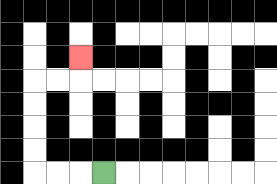{'start': '[4, 7]', 'end': '[3, 2]', 'path_directions': 'L,L,L,U,U,U,U,R,R,U', 'path_coordinates': '[[4, 7], [3, 7], [2, 7], [1, 7], [1, 6], [1, 5], [1, 4], [1, 3], [2, 3], [3, 3], [3, 2]]'}